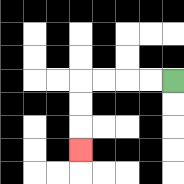{'start': '[7, 3]', 'end': '[3, 6]', 'path_directions': 'L,L,L,L,D,D,D', 'path_coordinates': '[[7, 3], [6, 3], [5, 3], [4, 3], [3, 3], [3, 4], [3, 5], [3, 6]]'}